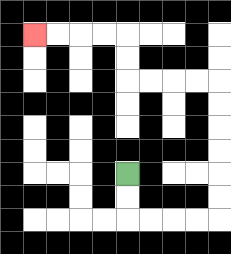{'start': '[5, 7]', 'end': '[1, 1]', 'path_directions': 'D,D,R,R,R,R,U,U,U,U,U,U,L,L,L,L,U,U,L,L,L,L', 'path_coordinates': '[[5, 7], [5, 8], [5, 9], [6, 9], [7, 9], [8, 9], [9, 9], [9, 8], [9, 7], [9, 6], [9, 5], [9, 4], [9, 3], [8, 3], [7, 3], [6, 3], [5, 3], [5, 2], [5, 1], [4, 1], [3, 1], [2, 1], [1, 1]]'}